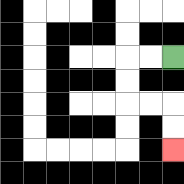{'start': '[7, 2]', 'end': '[7, 6]', 'path_directions': 'L,L,D,D,R,R,D,D', 'path_coordinates': '[[7, 2], [6, 2], [5, 2], [5, 3], [5, 4], [6, 4], [7, 4], [7, 5], [7, 6]]'}